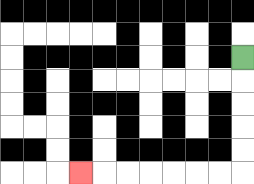{'start': '[10, 2]', 'end': '[3, 7]', 'path_directions': 'D,D,D,D,D,L,L,L,L,L,L,L', 'path_coordinates': '[[10, 2], [10, 3], [10, 4], [10, 5], [10, 6], [10, 7], [9, 7], [8, 7], [7, 7], [6, 7], [5, 7], [4, 7], [3, 7]]'}